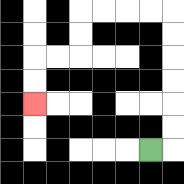{'start': '[6, 6]', 'end': '[1, 4]', 'path_directions': 'R,U,U,U,U,U,U,L,L,L,L,D,D,L,L,D,D', 'path_coordinates': '[[6, 6], [7, 6], [7, 5], [7, 4], [7, 3], [7, 2], [7, 1], [7, 0], [6, 0], [5, 0], [4, 0], [3, 0], [3, 1], [3, 2], [2, 2], [1, 2], [1, 3], [1, 4]]'}